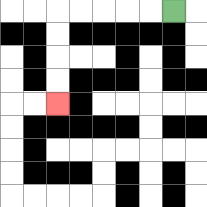{'start': '[7, 0]', 'end': '[2, 4]', 'path_directions': 'L,L,L,L,L,D,D,D,D', 'path_coordinates': '[[7, 0], [6, 0], [5, 0], [4, 0], [3, 0], [2, 0], [2, 1], [2, 2], [2, 3], [2, 4]]'}